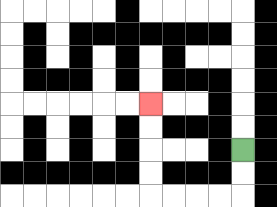{'start': '[10, 6]', 'end': '[6, 4]', 'path_directions': 'D,D,L,L,L,L,U,U,U,U', 'path_coordinates': '[[10, 6], [10, 7], [10, 8], [9, 8], [8, 8], [7, 8], [6, 8], [6, 7], [6, 6], [6, 5], [6, 4]]'}